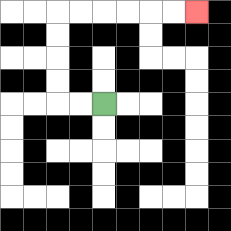{'start': '[4, 4]', 'end': '[8, 0]', 'path_directions': 'L,L,U,U,U,U,R,R,R,R,R,R', 'path_coordinates': '[[4, 4], [3, 4], [2, 4], [2, 3], [2, 2], [2, 1], [2, 0], [3, 0], [4, 0], [5, 0], [6, 0], [7, 0], [8, 0]]'}